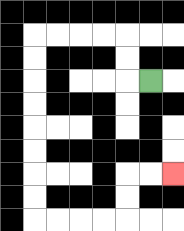{'start': '[6, 3]', 'end': '[7, 7]', 'path_directions': 'L,U,U,L,L,L,L,D,D,D,D,D,D,D,D,R,R,R,R,U,U,R,R', 'path_coordinates': '[[6, 3], [5, 3], [5, 2], [5, 1], [4, 1], [3, 1], [2, 1], [1, 1], [1, 2], [1, 3], [1, 4], [1, 5], [1, 6], [1, 7], [1, 8], [1, 9], [2, 9], [3, 9], [4, 9], [5, 9], [5, 8], [5, 7], [6, 7], [7, 7]]'}